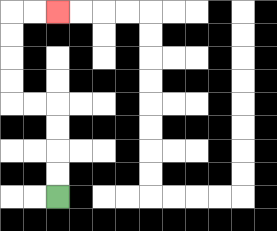{'start': '[2, 8]', 'end': '[2, 0]', 'path_directions': 'U,U,U,U,L,L,U,U,U,U,R,R', 'path_coordinates': '[[2, 8], [2, 7], [2, 6], [2, 5], [2, 4], [1, 4], [0, 4], [0, 3], [0, 2], [0, 1], [0, 0], [1, 0], [2, 0]]'}